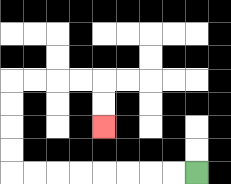{'start': '[8, 7]', 'end': '[4, 5]', 'path_directions': 'L,L,L,L,L,L,L,L,U,U,U,U,R,R,R,R,D,D', 'path_coordinates': '[[8, 7], [7, 7], [6, 7], [5, 7], [4, 7], [3, 7], [2, 7], [1, 7], [0, 7], [0, 6], [0, 5], [0, 4], [0, 3], [1, 3], [2, 3], [3, 3], [4, 3], [4, 4], [4, 5]]'}